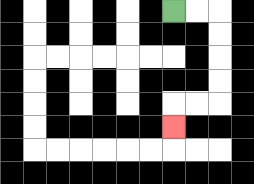{'start': '[7, 0]', 'end': '[7, 5]', 'path_directions': 'R,R,D,D,D,D,L,L,D', 'path_coordinates': '[[7, 0], [8, 0], [9, 0], [9, 1], [9, 2], [9, 3], [9, 4], [8, 4], [7, 4], [7, 5]]'}